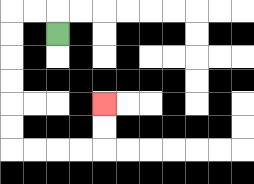{'start': '[2, 1]', 'end': '[4, 4]', 'path_directions': 'U,L,L,D,D,D,D,D,D,R,R,R,R,U,U', 'path_coordinates': '[[2, 1], [2, 0], [1, 0], [0, 0], [0, 1], [0, 2], [0, 3], [0, 4], [0, 5], [0, 6], [1, 6], [2, 6], [3, 6], [4, 6], [4, 5], [4, 4]]'}